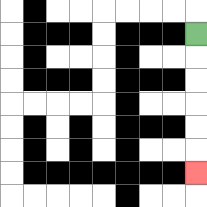{'start': '[8, 1]', 'end': '[8, 7]', 'path_directions': 'D,D,D,D,D,D', 'path_coordinates': '[[8, 1], [8, 2], [8, 3], [8, 4], [8, 5], [8, 6], [8, 7]]'}